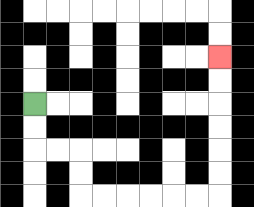{'start': '[1, 4]', 'end': '[9, 2]', 'path_directions': 'D,D,R,R,D,D,R,R,R,R,R,R,U,U,U,U,U,U', 'path_coordinates': '[[1, 4], [1, 5], [1, 6], [2, 6], [3, 6], [3, 7], [3, 8], [4, 8], [5, 8], [6, 8], [7, 8], [8, 8], [9, 8], [9, 7], [9, 6], [9, 5], [9, 4], [9, 3], [9, 2]]'}